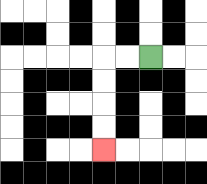{'start': '[6, 2]', 'end': '[4, 6]', 'path_directions': 'L,L,D,D,D,D', 'path_coordinates': '[[6, 2], [5, 2], [4, 2], [4, 3], [4, 4], [4, 5], [4, 6]]'}